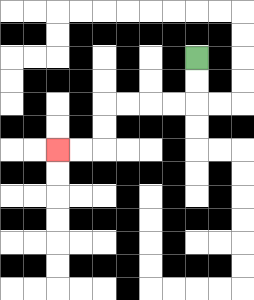{'start': '[8, 2]', 'end': '[2, 6]', 'path_directions': 'D,D,L,L,L,L,D,D,L,L', 'path_coordinates': '[[8, 2], [8, 3], [8, 4], [7, 4], [6, 4], [5, 4], [4, 4], [4, 5], [4, 6], [3, 6], [2, 6]]'}